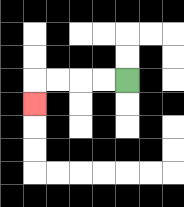{'start': '[5, 3]', 'end': '[1, 4]', 'path_directions': 'L,L,L,L,D', 'path_coordinates': '[[5, 3], [4, 3], [3, 3], [2, 3], [1, 3], [1, 4]]'}